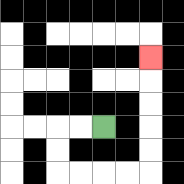{'start': '[4, 5]', 'end': '[6, 2]', 'path_directions': 'L,L,D,D,R,R,R,R,U,U,U,U,U', 'path_coordinates': '[[4, 5], [3, 5], [2, 5], [2, 6], [2, 7], [3, 7], [4, 7], [5, 7], [6, 7], [6, 6], [6, 5], [6, 4], [6, 3], [6, 2]]'}